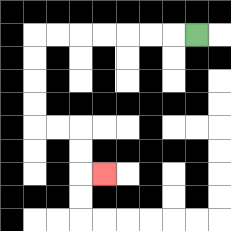{'start': '[8, 1]', 'end': '[4, 7]', 'path_directions': 'L,L,L,L,L,L,L,D,D,D,D,R,R,D,D,R', 'path_coordinates': '[[8, 1], [7, 1], [6, 1], [5, 1], [4, 1], [3, 1], [2, 1], [1, 1], [1, 2], [1, 3], [1, 4], [1, 5], [2, 5], [3, 5], [3, 6], [3, 7], [4, 7]]'}